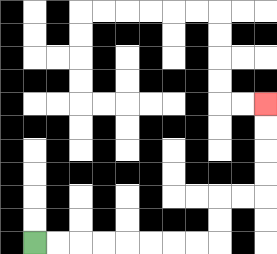{'start': '[1, 10]', 'end': '[11, 4]', 'path_directions': 'R,R,R,R,R,R,R,R,U,U,R,R,U,U,U,U', 'path_coordinates': '[[1, 10], [2, 10], [3, 10], [4, 10], [5, 10], [6, 10], [7, 10], [8, 10], [9, 10], [9, 9], [9, 8], [10, 8], [11, 8], [11, 7], [11, 6], [11, 5], [11, 4]]'}